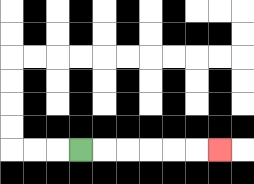{'start': '[3, 6]', 'end': '[9, 6]', 'path_directions': 'R,R,R,R,R,R', 'path_coordinates': '[[3, 6], [4, 6], [5, 6], [6, 6], [7, 6], [8, 6], [9, 6]]'}